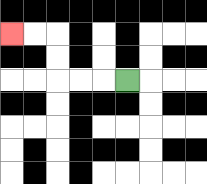{'start': '[5, 3]', 'end': '[0, 1]', 'path_directions': 'L,L,L,U,U,L,L', 'path_coordinates': '[[5, 3], [4, 3], [3, 3], [2, 3], [2, 2], [2, 1], [1, 1], [0, 1]]'}